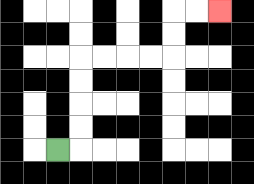{'start': '[2, 6]', 'end': '[9, 0]', 'path_directions': 'R,U,U,U,U,R,R,R,R,U,U,R,R', 'path_coordinates': '[[2, 6], [3, 6], [3, 5], [3, 4], [3, 3], [3, 2], [4, 2], [5, 2], [6, 2], [7, 2], [7, 1], [7, 0], [8, 0], [9, 0]]'}